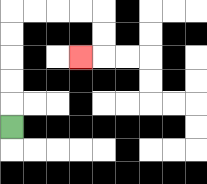{'start': '[0, 5]', 'end': '[3, 2]', 'path_directions': 'U,U,U,U,U,R,R,R,R,D,D,L', 'path_coordinates': '[[0, 5], [0, 4], [0, 3], [0, 2], [0, 1], [0, 0], [1, 0], [2, 0], [3, 0], [4, 0], [4, 1], [4, 2], [3, 2]]'}